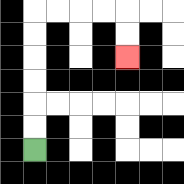{'start': '[1, 6]', 'end': '[5, 2]', 'path_directions': 'U,U,U,U,U,U,R,R,R,R,D,D', 'path_coordinates': '[[1, 6], [1, 5], [1, 4], [1, 3], [1, 2], [1, 1], [1, 0], [2, 0], [3, 0], [4, 0], [5, 0], [5, 1], [5, 2]]'}